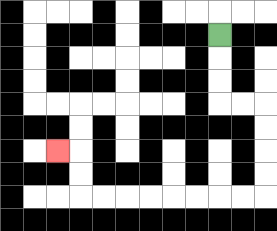{'start': '[9, 1]', 'end': '[2, 6]', 'path_directions': 'D,D,D,R,R,D,D,D,D,L,L,L,L,L,L,L,L,U,U,L', 'path_coordinates': '[[9, 1], [9, 2], [9, 3], [9, 4], [10, 4], [11, 4], [11, 5], [11, 6], [11, 7], [11, 8], [10, 8], [9, 8], [8, 8], [7, 8], [6, 8], [5, 8], [4, 8], [3, 8], [3, 7], [3, 6], [2, 6]]'}